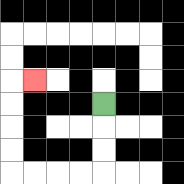{'start': '[4, 4]', 'end': '[1, 3]', 'path_directions': 'D,D,D,L,L,L,L,U,U,U,U,R', 'path_coordinates': '[[4, 4], [4, 5], [4, 6], [4, 7], [3, 7], [2, 7], [1, 7], [0, 7], [0, 6], [0, 5], [0, 4], [0, 3], [1, 3]]'}